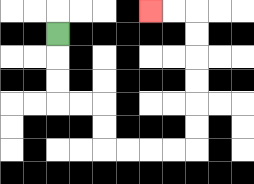{'start': '[2, 1]', 'end': '[6, 0]', 'path_directions': 'D,D,D,R,R,D,D,R,R,R,R,U,U,U,U,U,U,L,L', 'path_coordinates': '[[2, 1], [2, 2], [2, 3], [2, 4], [3, 4], [4, 4], [4, 5], [4, 6], [5, 6], [6, 6], [7, 6], [8, 6], [8, 5], [8, 4], [8, 3], [8, 2], [8, 1], [8, 0], [7, 0], [6, 0]]'}